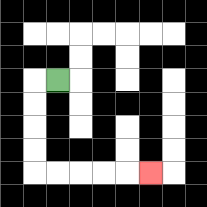{'start': '[2, 3]', 'end': '[6, 7]', 'path_directions': 'L,D,D,D,D,R,R,R,R,R', 'path_coordinates': '[[2, 3], [1, 3], [1, 4], [1, 5], [1, 6], [1, 7], [2, 7], [3, 7], [4, 7], [5, 7], [6, 7]]'}